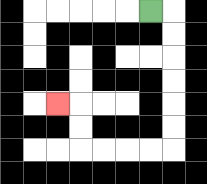{'start': '[6, 0]', 'end': '[2, 4]', 'path_directions': 'R,D,D,D,D,D,D,L,L,L,L,U,U,L', 'path_coordinates': '[[6, 0], [7, 0], [7, 1], [7, 2], [7, 3], [7, 4], [7, 5], [7, 6], [6, 6], [5, 6], [4, 6], [3, 6], [3, 5], [3, 4], [2, 4]]'}